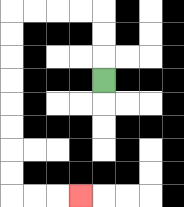{'start': '[4, 3]', 'end': '[3, 8]', 'path_directions': 'U,U,U,L,L,L,L,D,D,D,D,D,D,D,D,R,R,R', 'path_coordinates': '[[4, 3], [4, 2], [4, 1], [4, 0], [3, 0], [2, 0], [1, 0], [0, 0], [0, 1], [0, 2], [0, 3], [0, 4], [0, 5], [0, 6], [0, 7], [0, 8], [1, 8], [2, 8], [3, 8]]'}